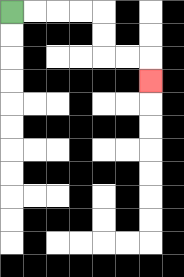{'start': '[0, 0]', 'end': '[6, 3]', 'path_directions': 'R,R,R,R,D,D,R,R,D', 'path_coordinates': '[[0, 0], [1, 0], [2, 0], [3, 0], [4, 0], [4, 1], [4, 2], [5, 2], [6, 2], [6, 3]]'}